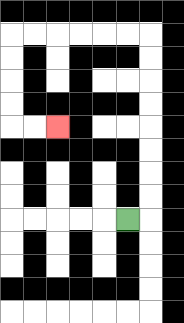{'start': '[5, 9]', 'end': '[2, 5]', 'path_directions': 'R,U,U,U,U,U,U,U,U,L,L,L,L,L,L,D,D,D,D,R,R', 'path_coordinates': '[[5, 9], [6, 9], [6, 8], [6, 7], [6, 6], [6, 5], [6, 4], [6, 3], [6, 2], [6, 1], [5, 1], [4, 1], [3, 1], [2, 1], [1, 1], [0, 1], [0, 2], [0, 3], [0, 4], [0, 5], [1, 5], [2, 5]]'}